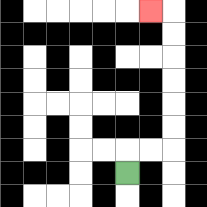{'start': '[5, 7]', 'end': '[6, 0]', 'path_directions': 'U,R,R,U,U,U,U,U,U,L', 'path_coordinates': '[[5, 7], [5, 6], [6, 6], [7, 6], [7, 5], [7, 4], [7, 3], [7, 2], [7, 1], [7, 0], [6, 0]]'}